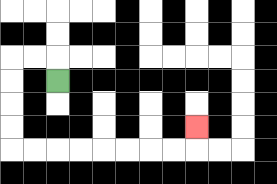{'start': '[2, 3]', 'end': '[8, 5]', 'path_directions': 'U,L,L,D,D,D,D,R,R,R,R,R,R,R,R,U', 'path_coordinates': '[[2, 3], [2, 2], [1, 2], [0, 2], [0, 3], [0, 4], [0, 5], [0, 6], [1, 6], [2, 6], [3, 6], [4, 6], [5, 6], [6, 6], [7, 6], [8, 6], [8, 5]]'}